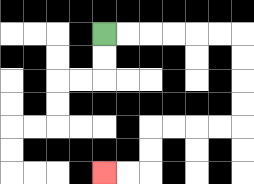{'start': '[4, 1]', 'end': '[4, 7]', 'path_directions': 'R,R,R,R,R,R,D,D,D,D,L,L,L,L,D,D,L,L', 'path_coordinates': '[[4, 1], [5, 1], [6, 1], [7, 1], [8, 1], [9, 1], [10, 1], [10, 2], [10, 3], [10, 4], [10, 5], [9, 5], [8, 5], [7, 5], [6, 5], [6, 6], [6, 7], [5, 7], [4, 7]]'}